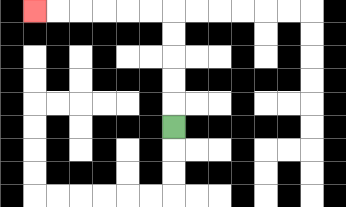{'start': '[7, 5]', 'end': '[1, 0]', 'path_directions': 'U,U,U,U,U,L,L,L,L,L,L', 'path_coordinates': '[[7, 5], [7, 4], [7, 3], [7, 2], [7, 1], [7, 0], [6, 0], [5, 0], [4, 0], [3, 0], [2, 0], [1, 0]]'}